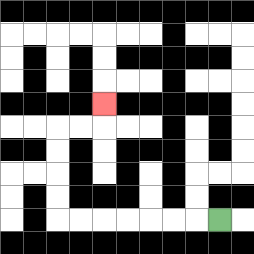{'start': '[9, 9]', 'end': '[4, 4]', 'path_directions': 'L,L,L,L,L,L,L,U,U,U,U,R,R,U', 'path_coordinates': '[[9, 9], [8, 9], [7, 9], [6, 9], [5, 9], [4, 9], [3, 9], [2, 9], [2, 8], [2, 7], [2, 6], [2, 5], [3, 5], [4, 5], [4, 4]]'}